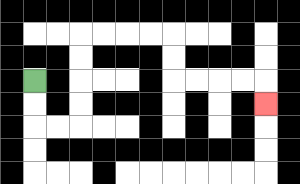{'start': '[1, 3]', 'end': '[11, 4]', 'path_directions': 'D,D,R,R,U,U,U,U,R,R,R,R,D,D,R,R,R,R,D', 'path_coordinates': '[[1, 3], [1, 4], [1, 5], [2, 5], [3, 5], [3, 4], [3, 3], [3, 2], [3, 1], [4, 1], [5, 1], [6, 1], [7, 1], [7, 2], [7, 3], [8, 3], [9, 3], [10, 3], [11, 3], [11, 4]]'}